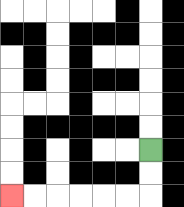{'start': '[6, 6]', 'end': '[0, 8]', 'path_directions': 'D,D,L,L,L,L,L,L', 'path_coordinates': '[[6, 6], [6, 7], [6, 8], [5, 8], [4, 8], [3, 8], [2, 8], [1, 8], [0, 8]]'}